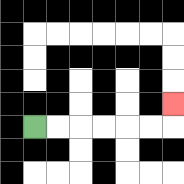{'start': '[1, 5]', 'end': '[7, 4]', 'path_directions': 'R,R,R,R,R,R,U', 'path_coordinates': '[[1, 5], [2, 5], [3, 5], [4, 5], [5, 5], [6, 5], [7, 5], [7, 4]]'}